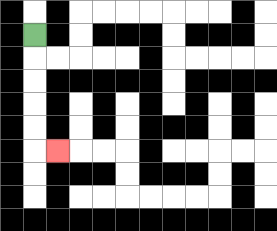{'start': '[1, 1]', 'end': '[2, 6]', 'path_directions': 'D,D,D,D,D,R', 'path_coordinates': '[[1, 1], [1, 2], [1, 3], [1, 4], [1, 5], [1, 6], [2, 6]]'}